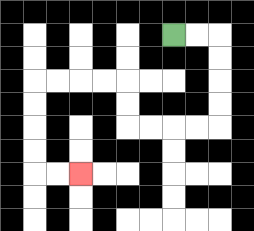{'start': '[7, 1]', 'end': '[3, 7]', 'path_directions': 'R,R,D,D,D,D,L,L,L,L,U,U,L,L,L,L,D,D,D,D,R,R', 'path_coordinates': '[[7, 1], [8, 1], [9, 1], [9, 2], [9, 3], [9, 4], [9, 5], [8, 5], [7, 5], [6, 5], [5, 5], [5, 4], [5, 3], [4, 3], [3, 3], [2, 3], [1, 3], [1, 4], [1, 5], [1, 6], [1, 7], [2, 7], [3, 7]]'}